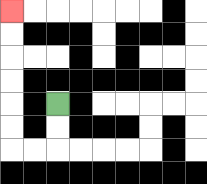{'start': '[2, 4]', 'end': '[0, 0]', 'path_directions': 'D,D,L,L,U,U,U,U,U,U', 'path_coordinates': '[[2, 4], [2, 5], [2, 6], [1, 6], [0, 6], [0, 5], [0, 4], [0, 3], [0, 2], [0, 1], [0, 0]]'}